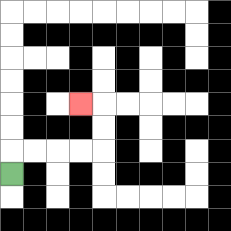{'start': '[0, 7]', 'end': '[3, 4]', 'path_directions': 'U,R,R,R,R,U,U,L', 'path_coordinates': '[[0, 7], [0, 6], [1, 6], [2, 6], [3, 6], [4, 6], [4, 5], [4, 4], [3, 4]]'}